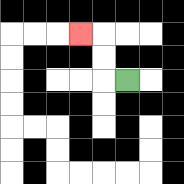{'start': '[5, 3]', 'end': '[3, 1]', 'path_directions': 'L,U,U,L', 'path_coordinates': '[[5, 3], [4, 3], [4, 2], [4, 1], [3, 1]]'}